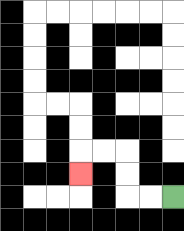{'start': '[7, 8]', 'end': '[3, 7]', 'path_directions': 'L,L,U,U,L,L,D', 'path_coordinates': '[[7, 8], [6, 8], [5, 8], [5, 7], [5, 6], [4, 6], [3, 6], [3, 7]]'}